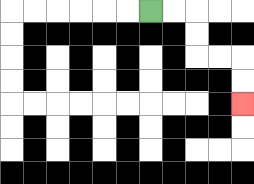{'start': '[6, 0]', 'end': '[10, 4]', 'path_directions': 'R,R,D,D,R,R,D,D', 'path_coordinates': '[[6, 0], [7, 0], [8, 0], [8, 1], [8, 2], [9, 2], [10, 2], [10, 3], [10, 4]]'}